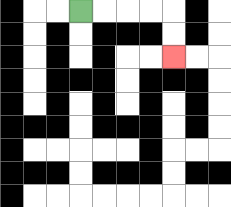{'start': '[3, 0]', 'end': '[7, 2]', 'path_directions': 'R,R,R,R,D,D', 'path_coordinates': '[[3, 0], [4, 0], [5, 0], [6, 0], [7, 0], [7, 1], [7, 2]]'}